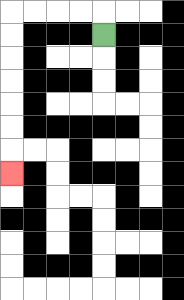{'start': '[4, 1]', 'end': '[0, 7]', 'path_directions': 'U,L,L,L,L,D,D,D,D,D,D,D', 'path_coordinates': '[[4, 1], [4, 0], [3, 0], [2, 0], [1, 0], [0, 0], [0, 1], [0, 2], [0, 3], [0, 4], [0, 5], [0, 6], [0, 7]]'}